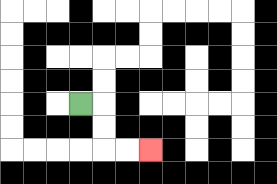{'start': '[3, 4]', 'end': '[6, 6]', 'path_directions': 'R,D,D,R,R', 'path_coordinates': '[[3, 4], [4, 4], [4, 5], [4, 6], [5, 6], [6, 6]]'}